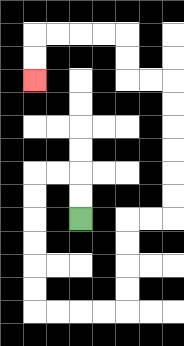{'start': '[3, 9]', 'end': '[1, 3]', 'path_directions': 'U,U,L,L,D,D,D,D,D,D,R,R,R,R,U,U,U,U,R,R,U,U,U,U,U,U,L,L,U,U,L,L,L,L,D,D', 'path_coordinates': '[[3, 9], [3, 8], [3, 7], [2, 7], [1, 7], [1, 8], [1, 9], [1, 10], [1, 11], [1, 12], [1, 13], [2, 13], [3, 13], [4, 13], [5, 13], [5, 12], [5, 11], [5, 10], [5, 9], [6, 9], [7, 9], [7, 8], [7, 7], [7, 6], [7, 5], [7, 4], [7, 3], [6, 3], [5, 3], [5, 2], [5, 1], [4, 1], [3, 1], [2, 1], [1, 1], [1, 2], [1, 3]]'}